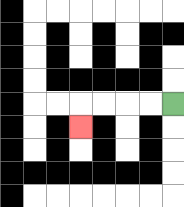{'start': '[7, 4]', 'end': '[3, 5]', 'path_directions': 'L,L,L,L,D', 'path_coordinates': '[[7, 4], [6, 4], [5, 4], [4, 4], [3, 4], [3, 5]]'}